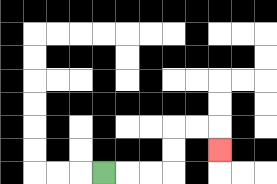{'start': '[4, 7]', 'end': '[9, 6]', 'path_directions': 'R,R,R,U,U,R,R,D', 'path_coordinates': '[[4, 7], [5, 7], [6, 7], [7, 7], [7, 6], [7, 5], [8, 5], [9, 5], [9, 6]]'}